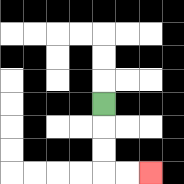{'start': '[4, 4]', 'end': '[6, 7]', 'path_directions': 'D,D,D,R,R', 'path_coordinates': '[[4, 4], [4, 5], [4, 6], [4, 7], [5, 7], [6, 7]]'}